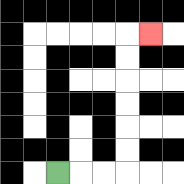{'start': '[2, 7]', 'end': '[6, 1]', 'path_directions': 'R,R,R,U,U,U,U,U,U,R', 'path_coordinates': '[[2, 7], [3, 7], [4, 7], [5, 7], [5, 6], [5, 5], [5, 4], [5, 3], [5, 2], [5, 1], [6, 1]]'}